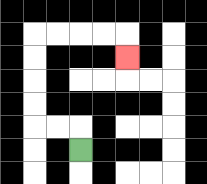{'start': '[3, 6]', 'end': '[5, 2]', 'path_directions': 'U,L,L,U,U,U,U,R,R,R,R,D', 'path_coordinates': '[[3, 6], [3, 5], [2, 5], [1, 5], [1, 4], [1, 3], [1, 2], [1, 1], [2, 1], [3, 1], [4, 1], [5, 1], [5, 2]]'}